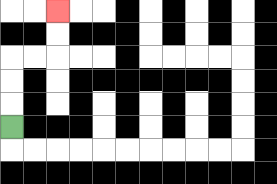{'start': '[0, 5]', 'end': '[2, 0]', 'path_directions': 'U,U,U,R,R,U,U', 'path_coordinates': '[[0, 5], [0, 4], [0, 3], [0, 2], [1, 2], [2, 2], [2, 1], [2, 0]]'}